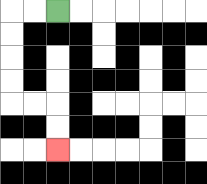{'start': '[2, 0]', 'end': '[2, 6]', 'path_directions': 'L,L,D,D,D,D,R,R,D,D', 'path_coordinates': '[[2, 0], [1, 0], [0, 0], [0, 1], [0, 2], [0, 3], [0, 4], [1, 4], [2, 4], [2, 5], [2, 6]]'}